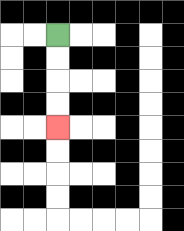{'start': '[2, 1]', 'end': '[2, 5]', 'path_directions': 'D,D,D,D', 'path_coordinates': '[[2, 1], [2, 2], [2, 3], [2, 4], [2, 5]]'}